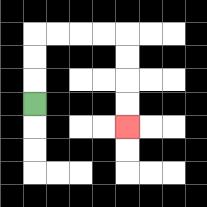{'start': '[1, 4]', 'end': '[5, 5]', 'path_directions': 'U,U,U,R,R,R,R,D,D,D,D', 'path_coordinates': '[[1, 4], [1, 3], [1, 2], [1, 1], [2, 1], [3, 1], [4, 1], [5, 1], [5, 2], [5, 3], [5, 4], [5, 5]]'}